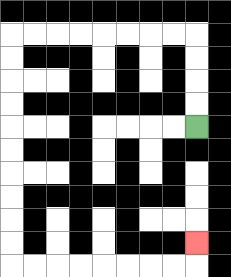{'start': '[8, 5]', 'end': '[8, 10]', 'path_directions': 'U,U,U,U,L,L,L,L,L,L,L,L,D,D,D,D,D,D,D,D,D,D,R,R,R,R,R,R,R,R,U', 'path_coordinates': '[[8, 5], [8, 4], [8, 3], [8, 2], [8, 1], [7, 1], [6, 1], [5, 1], [4, 1], [3, 1], [2, 1], [1, 1], [0, 1], [0, 2], [0, 3], [0, 4], [0, 5], [0, 6], [0, 7], [0, 8], [0, 9], [0, 10], [0, 11], [1, 11], [2, 11], [3, 11], [4, 11], [5, 11], [6, 11], [7, 11], [8, 11], [8, 10]]'}